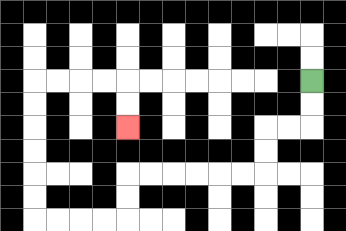{'start': '[13, 3]', 'end': '[5, 5]', 'path_directions': 'D,D,L,L,D,D,L,L,L,L,L,L,D,D,L,L,L,L,U,U,U,U,U,U,R,R,R,R,D,D', 'path_coordinates': '[[13, 3], [13, 4], [13, 5], [12, 5], [11, 5], [11, 6], [11, 7], [10, 7], [9, 7], [8, 7], [7, 7], [6, 7], [5, 7], [5, 8], [5, 9], [4, 9], [3, 9], [2, 9], [1, 9], [1, 8], [1, 7], [1, 6], [1, 5], [1, 4], [1, 3], [2, 3], [3, 3], [4, 3], [5, 3], [5, 4], [5, 5]]'}